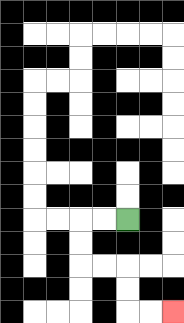{'start': '[5, 9]', 'end': '[7, 13]', 'path_directions': 'L,L,D,D,R,R,D,D,R,R', 'path_coordinates': '[[5, 9], [4, 9], [3, 9], [3, 10], [3, 11], [4, 11], [5, 11], [5, 12], [5, 13], [6, 13], [7, 13]]'}